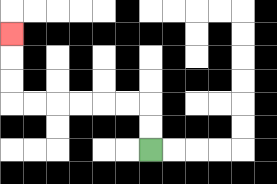{'start': '[6, 6]', 'end': '[0, 1]', 'path_directions': 'U,U,L,L,L,L,L,L,U,U,U', 'path_coordinates': '[[6, 6], [6, 5], [6, 4], [5, 4], [4, 4], [3, 4], [2, 4], [1, 4], [0, 4], [0, 3], [0, 2], [0, 1]]'}